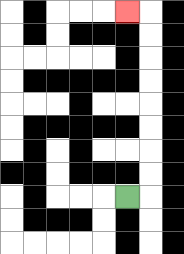{'start': '[5, 8]', 'end': '[5, 0]', 'path_directions': 'R,U,U,U,U,U,U,U,U,L', 'path_coordinates': '[[5, 8], [6, 8], [6, 7], [6, 6], [6, 5], [6, 4], [6, 3], [6, 2], [6, 1], [6, 0], [5, 0]]'}